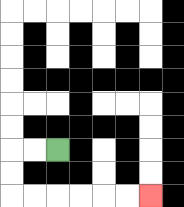{'start': '[2, 6]', 'end': '[6, 8]', 'path_directions': 'L,L,D,D,R,R,R,R,R,R', 'path_coordinates': '[[2, 6], [1, 6], [0, 6], [0, 7], [0, 8], [1, 8], [2, 8], [3, 8], [4, 8], [5, 8], [6, 8]]'}